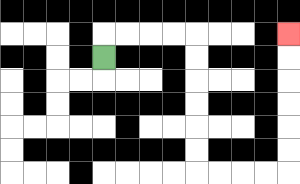{'start': '[4, 2]', 'end': '[12, 1]', 'path_directions': 'U,R,R,R,R,D,D,D,D,D,D,R,R,R,R,U,U,U,U,U,U', 'path_coordinates': '[[4, 2], [4, 1], [5, 1], [6, 1], [7, 1], [8, 1], [8, 2], [8, 3], [8, 4], [8, 5], [8, 6], [8, 7], [9, 7], [10, 7], [11, 7], [12, 7], [12, 6], [12, 5], [12, 4], [12, 3], [12, 2], [12, 1]]'}